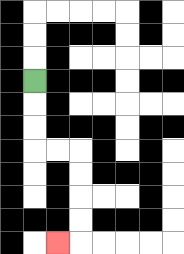{'start': '[1, 3]', 'end': '[2, 10]', 'path_directions': 'D,D,D,R,R,D,D,D,D,L', 'path_coordinates': '[[1, 3], [1, 4], [1, 5], [1, 6], [2, 6], [3, 6], [3, 7], [3, 8], [3, 9], [3, 10], [2, 10]]'}